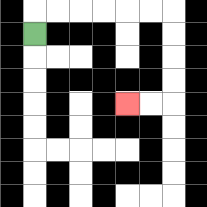{'start': '[1, 1]', 'end': '[5, 4]', 'path_directions': 'U,R,R,R,R,R,R,D,D,D,D,L,L', 'path_coordinates': '[[1, 1], [1, 0], [2, 0], [3, 0], [4, 0], [5, 0], [6, 0], [7, 0], [7, 1], [7, 2], [7, 3], [7, 4], [6, 4], [5, 4]]'}